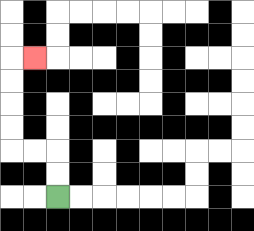{'start': '[2, 8]', 'end': '[1, 2]', 'path_directions': 'U,U,L,L,U,U,U,U,R', 'path_coordinates': '[[2, 8], [2, 7], [2, 6], [1, 6], [0, 6], [0, 5], [0, 4], [0, 3], [0, 2], [1, 2]]'}